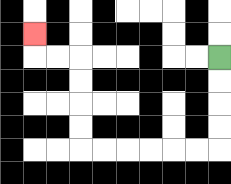{'start': '[9, 2]', 'end': '[1, 1]', 'path_directions': 'D,D,D,D,L,L,L,L,L,L,U,U,U,U,L,L,U', 'path_coordinates': '[[9, 2], [9, 3], [9, 4], [9, 5], [9, 6], [8, 6], [7, 6], [6, 6], [5, 6], [4, 6], [3, 6], [3, 5], [3, 4], [3, 3], [3, 2], [2, 2], [1, 2], [1, 1]]'}